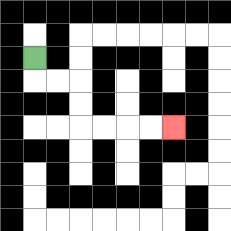{'start': '[1, 2]', 'end': '[7, 5]', 'path_directions': 'D,R,R,D,D,R,R,R,R', 'path_coordinates': '[[1, 2], [1, 3], [2, 3], [3, 3], [3, 4], [3, 5], [4, 5], [5, 5], [6, 5], [7, 5]]'}